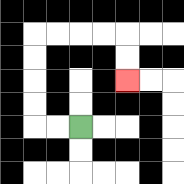{'start': '[3, 5]', 'end': '[5, 3]', 'path_directions': 'L,L,U,U,U,U,R,R,R,R,D,D', 'path_coordinates': '[[3, 5], [2, 5], [1, 5], [1, 4], [1, 3], [1, 2], [1, 1], [2, 1], [3, 1], [4, 1], [5, 1], [5, 2], [5, 3]]'}